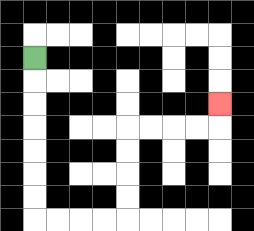{'start': '[1, 2]', 'end': '[9, 4]', 'path_directions': 'D,D,D,D,D,D,D,R,R,R,R,U,U,U,U,R,R,R,R,U', 'path_coordinates': '[[1, 2], [1, 3], [1, 4], [1, 5], [1, 6], [1, 7], [1, 8], [1, 9], [2, 9], [3, 9], [4, 9], [5, 9], [5, 8], [5, 7], [5, 6], [5, 5], [6, 5], [7, 5], [8, 5], [9, 5], [9, 4]]'}